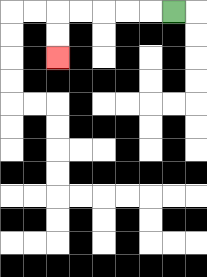{'start': '[7, 0]', 'end': '[2, 2]', 'path_directions': 'L,L,L,L,L,D,D', 'path_coordinates': '[[7, 0], [6, 0], [5, 0], [4, 0], [3, 0], [2, 0], [2, 1], [2, 2]]'}